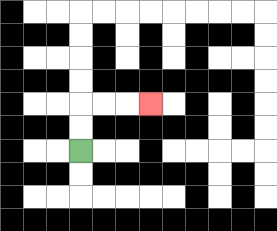{'start': '[3, 6]', 'end': '[6, 4]', 'path_directions': 'U,U,R,R,R', 'path_coordinates': '[[3, 6], [3, 5], [3, 4], [4, 4], [5, 4], [6, 4]]'}